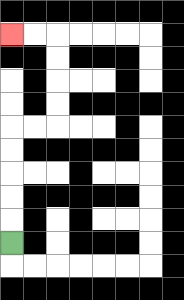{'start': '[0, 10]', 'end': '[0, 1]', 'path_directions': 'U,U,U,U,U,R,R,U,U,U,U,L,L', 'path_coordinates': '[[0, 10], [0, 9], [0, 8], [0, 7], [0, 6], [0, 5], [1, 5], [2, 5], [2, 4], [2, 3], [2, 2], [2, 1], [1, 1], [0, 1]]'}